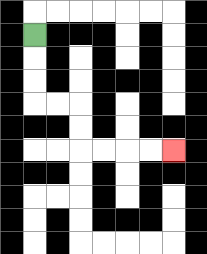{'start': '[1, 1]', 'end': '[7, 6]', 'path_directions': 'D,D,D,R,R,D,D,R,R,R,R', 'path_coordinates': '[[1, 1], [1, 2], [1, 3], [1, 4], [2, 4], [3, 4], [3, 5], [3, 6], [4, 6], [5, 6], [6, 6], [7, 6]]'}